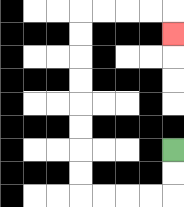{'start': '[7, 6]', 'end': '[7, 1]', 'path_directions': 'D,D,L,L,L,L,U,U,U,U,U,U,U,U,R,R,R,R,D', 'path_coordinates': '[[7, 6], [7, 7], [7, 8], [6, 8], [5, 8], [4, 8], [3, 8], [3, 7], [3, 6], [3, 5], [3, 4], [3, 3], [3, 2], [3, 1], [3, 0], [4, 0], [5, 0], [6, 0], [7, 0], [7, 1]]'}